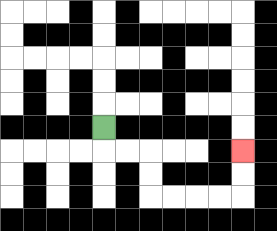{'start': '[4, 5]', 'end': '[10, 6]', 'path_directions': 'D,R,R,D,D,R,R,R,R,U,U', 'path_coordinates': '[[4, 5], [4, 6], [5, 6], [6, 6], [6, 7], [6, 8], [7, 8], [8, 8], [9, 8], [10, 8], [10, 7], [10, 6]]'}